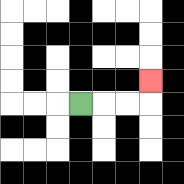{'start': '[3, 4]', 'end': '[6, 3]', 'path_directions': 'R,R,R,U', 'path_coordinates': '[[3, 4], [4, 4], [5, 4], [6, 4], [6, 3]]'}